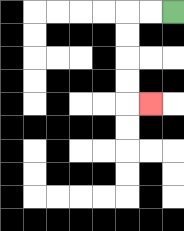{'start': '[7, 0]', 'end': '[6, 4]', 'path_directions': 'L,L,D,D,D,D,R', 'path_coordinates': '[[7, 0], [6, 0], [5, 0], [5, 1], [5, 2], [5, 3], [5, 4], [6, 4]]'}